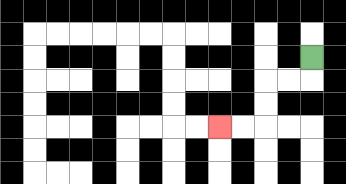{'start': '[13, 2]', 'end': '[9, 5]', 'path_directions': 'D,L,L,D,D,L,L', 'path_coordinates': '[[13, 2], [13, 3], [12, 3], [11, 3], [11, 4], [11, 5], [10, 5], [9, 5]]'}